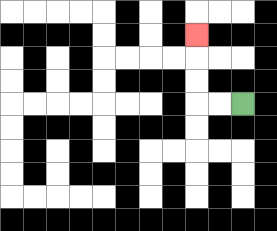{'start': '[10, 4]', 'end': '[8, 1]', 'path_directions': 'L,L,U,U,U', 'path_coordinates': '[[10, 4], [9, 4], [8, 4], [8, 3], [8, 2], [8, 1]]'}